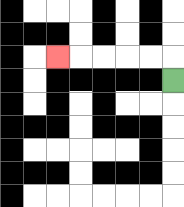{'start': '[7, 3]', 'end': '[2, 2]', 'path_directions': 'U,L,L,L,L,L', 'path_coordinates': '[[7, 3], [7, 2], [6, 2], [5, 2], [4, 2], [3, 2], [2, 2]]'}